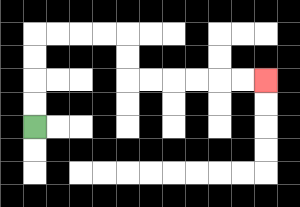{'start': '[1, 5]', 'end': '[11, 3]', 'path_directions': 'U,U,U,U,R,R,R,R,D,D,R,R,R,R,R,R', 'path_coordinates': '[[1, 5], [1, 4], [1, 3], [1, 2], [1, 1], [2, 1], [3, 1], [4, 1], [5, 1], [5, 2], [5, 3], [6, 3], [7, 3], [8, 3], [9, 3], [10, 3], [11, 3]]'}